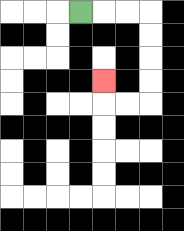{'start': '[3, 0]', 'end': '[4, 3]', 'path_directions': 'R,R,R,D,D,D,D,L,L,U', 'path_coordinates': '[[3, 0], [4, 0], [5, 0], [6, 0], [6, 1], [6, 2], [6, 3], [6, 4], [5, 4], [4, 4], [4, 3]]'}